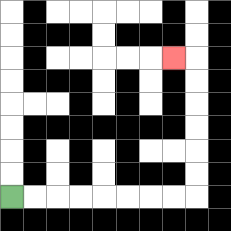{'start': '[0, 8]', 'end': '[7, 2]', 'path_directions': 'R,R,R,R,R,R,R,R,U,U,U,U,U,U,L', 'path_coordinates': '[[0, 8], [1, 8], [2, 8], [3, 8], [4, 8], [5, 8], [6, 8], [7, 8], [8, 8], [8, 7], [8, 6], [8, 5], [8, 4], [8, 3], [8, 2], [7, 2]]'}